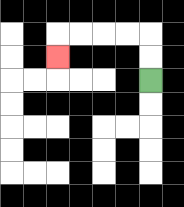{'start': '[6, 3]', 'end': '[2, 2]', 'path_directions': 'U,U,L,L,L,L,D', 'path_coordinates': '[[6, 3], [6, 2], [6, 1], [5, 1], [4, 1], [3, 1], [2, 1], [2, 2]]'}